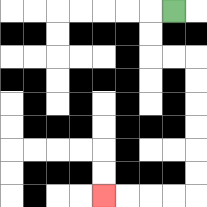{'start': '[7, 0]', 'end': '[4, 8]', 'path_directions': 'L,D,D,R,R,D,D,D,D,D,D,L,L,L,L', 'path_coordinates': '[[7, 0], [6, 0], [6, 1], [6, 2], [7, 2], [8, 2], [8, 3], [8, 4], [8, 5], [8, 6], [8, 7], [8, 8], [7, 8], [6, 8], [5, 8], [4, 8]]'}